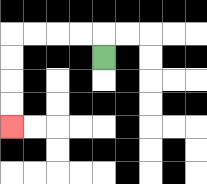{'start': '[4, 2]', 'end': '[0, 5]', 'path_directions': 'U,L,L,L,L,D,D,D,D', 'path_coordinates': '[[4, 2], [4, 1], [3, 1], [2, 1], [1, 1], [0, 1], [0, 2], [0, 3], [0, 4], [0, 5]]'}